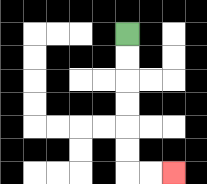{'start': '[5, 1]', 'end': '[7, 7]', 'path_directions': 'D,D,D,D,D,D,R,R', 'path_coordinates': '[[5, 1], [5, 2], [5, 3], [5, 4], [5, 5], [5, 6], [5, 7], [6, 7], [7, 7]]'}